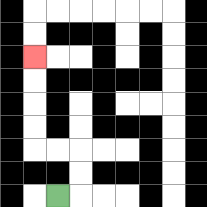{'start': '[2, 8]', 'end': '[1, 2]', 'path_directions': 'R,U,U,L,L,U,U,U,U', 'path_coordinates': '[[2, 8], [3, 8], [3, 7], [3, 6], [2, 6], [1, 6], [1, 5], [1, 4], [1, 3], [1, 2]]'}